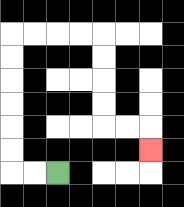{'start': '[2, 7]', 'end': '[6, 6]', 'path_directions': 'L,L,U,U,U,U,U,U,R,R,R,R,D,D,D,D,R,R,D', 'path_coordinates': '[[2, 7], [1, 7], [0, 7], [0, 6], [0, 5], [0, 4], [0, 3], [0, 2], [0, 1], [1, 1], [2, 1], [3, 1], [4, 1], [4, 2], [4, 3], [4, 4], [4, 5], [5, 5], [6, 5], [6, 6]]'}